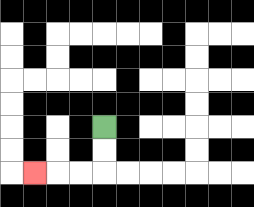{'start': '[4, 5]', 'end': '[1, 7]', 'path_directions': 'D,D,L,L,L', 'path_coordinates': '[[4, 5], [4, 6], [4, 7], [3, 7], [2, 7], [1, 7]]'}